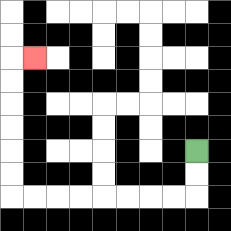{'start': '[8, 6]', 'end': '[1, 2]', 'path_directions': 'D,D,L,L,L,L,L,L,L,L,U,U,U,U,U,U,R', 'path_coordinates': '[[8, 6], [8, 7], [8, 8], [7, 8], [6, 8], [5, 8], [4, 8], [3, 8], [2, 8], [1, 8], [0, 8], [0, 7], [0, 6], [0, 5], [0, 4], [0, 3], [0, 2], [1, 2]]'}